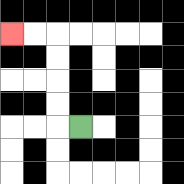{'start': '[3, 5]', 'end': '[0, 1]', 'path_directions': 'L,U,U,U,U,L,L', 'path_coordinates': '[[3, 5], [2, 5], [2, 4], [2, 3], [2, 2], [2, 1], [1, 1], [0, 1]]'}